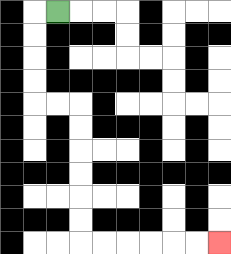{'start': '[2, 0]', 'end': '[9, 10]', 'path_directions': 'L,D,D,D,D,R,R,D,D,D,D,D,D,R,R,R,R,R,R', 'path_coordinates': '[[2, 0], [1, 0], [1, 1], [1, 2], [1, 3], [1, 4], [2, 4], [3, 4], [3, 5], [3, 6], [3, 7], [3, 8], [3, 9], [3, 10], [4, 10], [5, 10], [6, 10], [7, 10], [8, 10], [9, 10]]'}